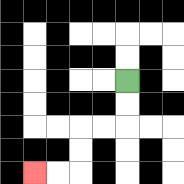{'start': '[5, 3]', 'end': '[1, 7]', 'path_directions': 'D,D,L,L,D,D,L,L', 'path_coordinates': '[[5, 3], [5, 4], [5, 5], [4, 5], [3, 5], [3, 6], [3, 7], [2, 7], [1, 7]]'}